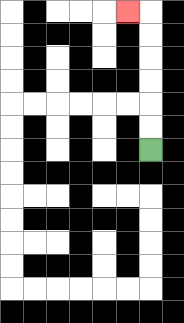{'start': '[6, 6]', 'end': '[5, 0]', 'path_directions': 'U,U,U,U,U,U,L', 'path_coordinates': '[[6, 6], [6, 5], [6, 4], [6, 3], [6, 2], [6, 1], [6, 0], [5, 0]]'}